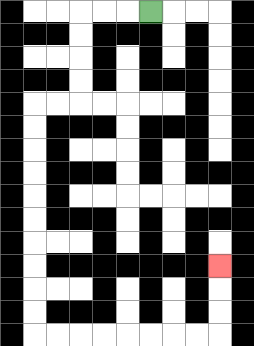{'start': '[6, 0]', 'end': '[9, 11]', 'path_directions': 'L,L,L,D,D,D,D,L,L,D,D,D,D,D,D,D,D,D,D,R,R,R,R,R,R,R,R,U,U,U', 'path_coordinates': '[[6, 0], [5, 0], [4, 0], [3, 0], [3, 1], [3, 2], [3, 3], [3, 4], [2, 4], [1, 4], [1, 5], [1, 6], [1, 7], [1, 8], [1, 9], [1, 10], [1, 11], [1, 12], [1, 13], [1, 14], [2, 14], [3, 14], [4, 14], [5, 14], [6, 14], [7, 14], [8, 14], [9, 14], [9, 13], [9, 12], [9, 11]]'}